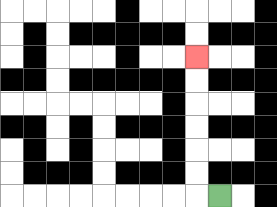{'start': '[9, 8]', 'end': '[8, 2]', 'path_directions': 'L,U,U,U,U,U,U', 'path_coordinates': '[[9, 8], [8, 8], [8, 7], [8, 6], [8, 5], [8, 4], [8, 3], [8, 2]]'}